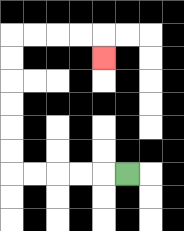{'start': '[5, 7]', 'end': '[4, 2]', 'path_directions': 'L,L,L,L,L,U,U,U,U,U,U,R,R,R,R,D', 'path_coordinates': '[[5, 7], [4, 7], [3, 7], [2, 7], [1, 7], [0, 7], [0, 6], [0, 5], [0, 4], [0, 3], [0, 2], [0, 1], [1, 1], [2, 1], [3, 1], [4, 1], [4, 2]]'}